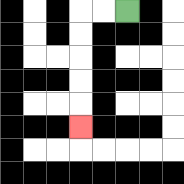{'start': '[5, 0]', 'end': '[3, 5]', 'path_directions': 'L,L,D,D,D,D,D', 'path_coordinates': '[[5, 0], [4, 0], [3, 0], [3, 1], [3, 2], [3, 3], [3, 4], [3, 5]]'}